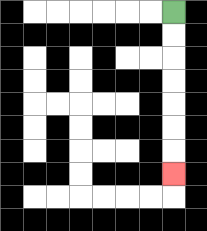{'start': '[7, 0]', 'end': '[7, 7]', 'path_directions': 'D,D,D,D,D,D,D', 'path_coordinates': '[[7, 0], [7, 1], [7, 2], [7, 3], [7, 4], [7, 5], [7, 6], [7, 7]]'}